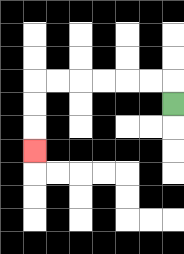{'start': '[7, 4]', 'end': '[1, 6]', 'path_directions': 'U,L,L,L,L,L,L,D,D,D', 'path_coordinates': '[[7, 4], [7, 3], [6, 3], [5, 3], [4, 3], [3, 3], [2, 3], [1, 3], [1, 4], [1, 5], [1, 6]]'}